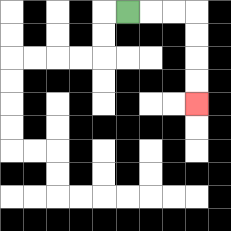{'start': '[5, 0]', 'end': '[8, 4]', 'path_directions': 'R,R,R,D,D,D,D', 'path_coordinates': '[[5, 0], [6, 0], [7, 0], [8, 0], [8, 1], [8, 2], [8, 3], [8, 4]]'}